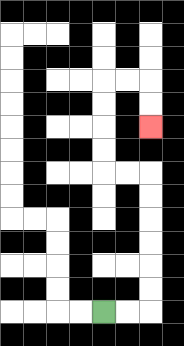{'start': '[4, 13]', 'end': '[6, 5]', 'path_directions': 'R,R,U,U,U,U,U,U,L,L,U,U,U,U,R,R,D,D', 'path_coordinates': '[[4, 13], [5, 13], [6, 13], [6, 12], [6, 11], [6, 10], [6, 9], [6, 8], [6, 7], [5, 7], [4, 7], [4, 6], [4, 5], [4, 4], [4, 3], [5, 3], [6, 3], [6, 4], [6, 5]]'}